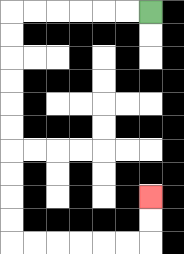{'start': '[6, 0]', 'end': '[6, 8]', 'path_directions': 'L,L,L,L,L,L,D,D,D,D,D,D,D,D,D,D,R,R,R,R,R,R,U,U', 'path_coordinates': '[[6, 0], [5, 0], [4, 0], [3, 0], [2, 0], [1, 0], [0, 0], [0, 1], [0, 2], [0, 3], [0, 4], [0, 5], [0, 6], [0, 7], [0, 8], [0, 9], [0, 10], [1, 10], [2, 10], [3, 10], [4, 10], [5, 10], [6, 10], [6, 9], [6, 8]]'}